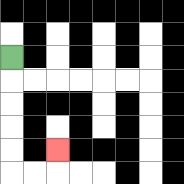{'start': '[0, 2]', 'end': '[2, 6]', 'path_directions': 'D,D,D,D,D,R,R,U', 'path_coordinates': '[[0, 2], [0, 3], [0, 4], [0, 5], [0, 6], [0, 7], [1, 7], [2, 7], [2, 6]]'}